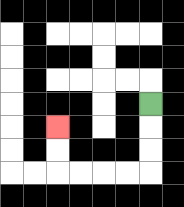{'start': '[6, 4]', 'end': '[2, 5]', 'path_directions': 'D,D,D,L,L,L,L,U,U', 'path_coordinates': '[[6, 4], [6, 5], [6, 6], [6, 7], [5, 7], [4, 7], [3, 7], [2, 7], [2, 6], [2, 5]]'}